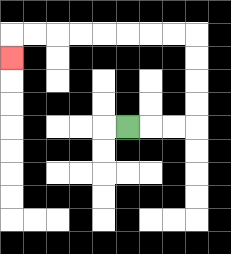{'start': '[5, 5]', 'end': '[0, 2]', 'path_directions': 'R,R,R,U,U,U,U,L,L,L,L,L,L,L,L,D', 'path_coordinates': '[[5, 5], [6, 5], [7, 5], [8, 5], [8, 4], [8, 3], [8, 2], [8, 1], [7, 1], [6, 1], [5, 1], [4, 1], [3, 1], [2, 1], [1, 1], [0, 1], [0, 2]]'}